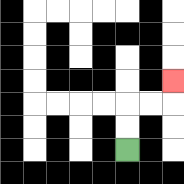{'start': '[5, 6]', 'end': '[7, 3]', 'path_directions': 'U,U,R,R,U', 'path_coordinates': '[[5, 6], [5, 5], [5, 4], [6, 4], [7, 4], [7, 3]]'}